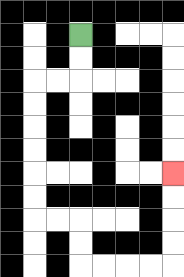{'start': '[3, 1]', 'end': '[7, 7]', 'path_directions': 'D,D,L,L,D,D,D,D,D,D,R,R,D,D,R,R,R,R,U,U,U,U', 'path_coordinates': '[[3, 1], [3, 2], [3, 3], [2, 3], [1, 3], [1, 4], [1, 5], [1, 6], [1, 7], [1, 8], [1, 9], [2, 9], [3, 9], [3, 10], [3, 11], [4, 11], [5, 11], [6, 11], [7, 11], [7, 10], [7, 9], [7, 8], [7, 7]]'}